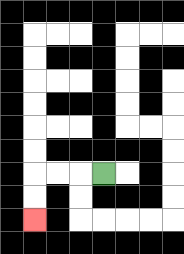{'start': '[4, 7]', 'end': '[1, 9]', 'path_directions': 'L,L,L,D,D', 'path_coordinates': '[[4, 7], [3, 7], [2, 7], [1, 7], [1, 8], [1, 9]]'}